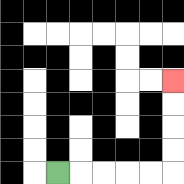{'start': '[2, 7]', 'end': '[7, 3]', 'path_directions': 'R,R,R,R,R,U,U,U,U', 'path_coordinates': '[[2, 7], [3, 7], [4, 7], [5, 7], [6, 7], [7, 7], [7, 6], [7, 5], [7, 4], [7, 3]]'}